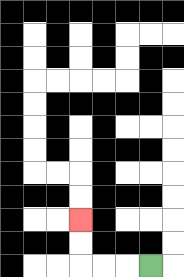{'start': '[6, 11]', 'end': '[3, 9]', 'path_directions': 'L,L,L,U,U', 'path_coordinates': '[[6, 11], [5, 11], [4, 11], [3, 11], [3, 10], [3, 9]]'}